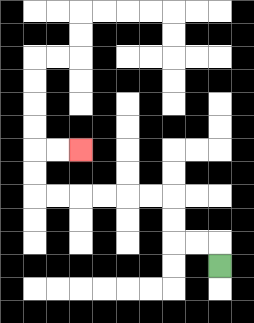{'start': '[9, 11]', 'end': '[3, 6]', 'path_directions': 'U,L,L,U,U,L,L,L,L,L,L,U,U,R,R', 'path_coordinates': '[[9, 11], [9, 10], [8, 10], [7, 10], [7, 9], [7, 8], [6, 8], [5, 8], [4, 8], [3, 8], [2, 8], [1, 8], [1, 7], [1, 6], [2, 6], [3, 6]]'}